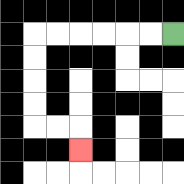{'start': '[7, 1]', 'end': '[3, 6]', 'path_directions': 'L,L,L,L,L,L,D,D,D,D,R,R,D', 'path_coordinates': '[[7, 1], [6, 1], [5, 1], [4, 1], [3, 1], [2, 1], [1, 1], [1, 2], [1, 3], [1, 4], [1, 5], [2, 5], [3, 5], [3, 6]]'}